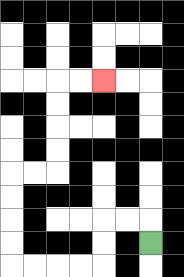{'start': '[6, 10]', 'end': '[4, 3]', 'path_directions': 'U,L,L,D,D,L,L,L,L,U,U,U,U,R,R,U,U,U,U,R,R', 'path_coordinates': '[[6, 10], [6, 9], [5, 9], [4, 9], [4, 10], [4, 11], [3, 11], [2, 11], [1, 11], [0, 11], [0, 10], [0, 9], [0, 8], [0, 7], [1, 7], [2, 7], [2, 6], [2, 5], [2, 4], [2, 3], [3, 3], [4, 3]]'}